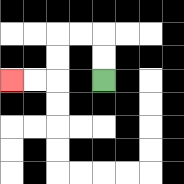{'start': '[4, 3]', 'end': '[0, 3]', 'path_directions': 'U,U,L,L,D,D,L,L', 'path_coordinates': '[[4, 3], [4, 2], [4, 1], [3, 1], [2, 1], [2, 2], [2, 3], [1, 3], [0, 3]]'}